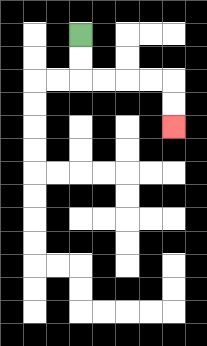{'start': '[3, 1]', 'end': '[7, 5]', 'path_directions': 'D,D,R,R,R,R,D,D', 'path_coordinates': '[[3, 1], [3, 2], [3, 3], [4, 3], [5, 3], [6, 3], [7, 3], [7, 4], [7, 5]]'}